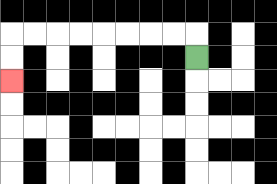{'start': '[8, 2]', 'end': '[0, 3]', 'path_directions': 'U,L,L,L,L,L,L,L,L,D,D', 'path_coordinates': '[[8, 2], [8, 1], [7, 1], [6, 1], [5, 1], [4, 1], [3, 1], [2, 1], [1, 1], [0, 1], [0, 2], [0, 3]]'}